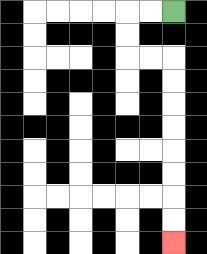{'start': '[7, 0]', 'end': '[7, 10]', 'path_directions': 'L,L,D,D,R,R,D,D,D,D,D,D,D,D', 'path_coordinates': '[[7, 0], [6, 0], [5, 0], [5, 1], [5, 2], [6, 2], [7, 2], [7, 3], [7, 4], [7, 5], [7, 6], [7, 7], [7, 8], [7, 9], [7, 10]]'}